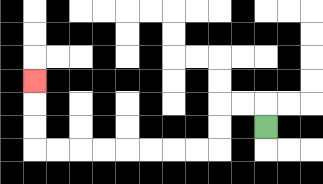{'start': '[11, 5]', 'end': '[1, 3]', 'path_directions': 'U,L,L,D,D,L,L,L,L,L,L,L,L,U,U,U', 'path_coordinates': '[[11, 5], [11, 4], [10, 4], [9, 4], [9, 5], [9, 6], [8, 6], [7, 6], [6, 6], [5, 6], [4, 6], [3, 6], [2, 6], [1, 6], [1, 5], [1, 4], [1, 3]]'}